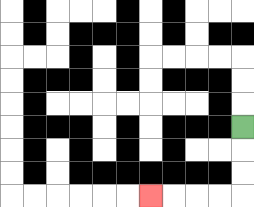{'start': '[10, 5]', 'end': '[6, 8]', 'path_directions': 'D,D,D,L,L,L,L', 'path_coordinates': '[[10, 5], [10, 6], [10, 7], [10, 8], [9, 8], [8, 8], [7, 8], [6, 8]]'}